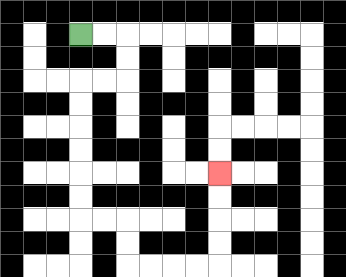{'start': '[3, 1]', 'end': '[9, 7]', 'path_directions': 'R,R,D,D,L,L,D,D,D,D,D,D,R,R,D,D,R,R,R,R,U,U,U,U', 'path_coordinates': '[[3, 1], [4, 1], [5, 1], [5, 2], [5, 3], [4, 3], [3, 3], [3, 4], [3, 5], [3, 6], [3, 7], [3, 8], [3, 9], [4, 9], [5, 9], [5, 10], [5, 11], [6, 11], [7, 11], [8, 11], [9, 11], [9, 10], [9, 9], [9, 8], [9, 7]]'}